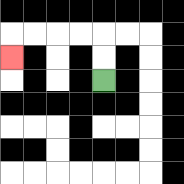{'start': '[4, 3]', 'end': '[0, 2]', 'path_directions': 'U,U,L,L,L,L,D', 'path_coordinates': '[[4, 3], [4, 2], [4, 1], [3, 1], [2, 1], [1, 1], [0, 1], [0, 2]]'}